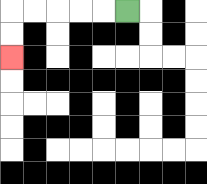{'start': '[5, 0]', 'end': '[0, 2]', 'path_directions': 'L,L,L,L,L,D,D', 'path_coordinates': '[[5, 0], [4, 0], [3, 0], [2, 0], [1, 0], [0, 0], [0, 1], [0, 2]]'}